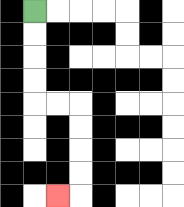{'start': '[1, 0]', 'end': '[2, 8]', 'path_directions': 'D,D,D,D,R,R,D,D,D,D,L', 'path_coordinates': '[[1, 0], [1, 1], [1, 2], [1, 3], [1, 4], [2, 4], [3, 4], [3, 5], [3, 6], [3, 7], [3, 8], [2, 8]]'}